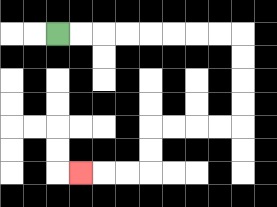{'start': '[2, 1]', 'end': '[3, 7]', 'path_directions': 'R,R,R,R,R,R,R,R,D,D,D,D,L,L,L,L,D,D,L,L,L', 'path_coordinates': '[[2, 1], [3, 1], [4, 1], [5, 1], [6, 1], [7, 1], [8, 1], [9, 1], [10, 1], [10, 2], [10, 3], [10, 4], [10, 5], [9, 5], [8, 5], [7, 5], [6, 5], [6, 6], [6, 7], [5, 7], [4, 7], [3, 7]]'}